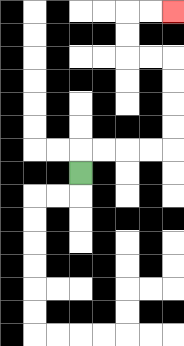{'start': '[3, 7]', 'end': '[7, 0]', 'path_directions': 'U,R,R,R,R,U,U,U,U,L,L,U,U,R,R', 'path_coordinates': '[[3, 7], [3, 6], [4, 6], [5, 6], [6, 6], [7, 6], [7, 5], [7, 4], [7, 3], [7, 2], [6, 2], [5, 2], [5, 1], [5, 0], [6, 0], [7, 0]]'}